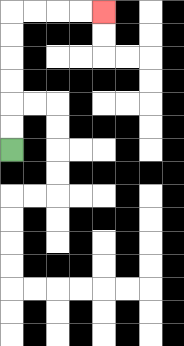{'start': '[0, 6]', 'end': '[4, 0]', 'path_directions': 'U,U,U,U,U,U,R,R,R,R', 'path_coordinates': '[[0, 6], [0, 5], [0, 4], [0, 3], [0, 2], [0, 1], [0, 0], [1, 0], [2, 0], [3, 0], [4, 0]]'}